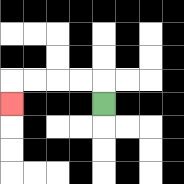{'start': '[4, 4]', 'end': '[0, 4]', 'path_directions': 'U,L,L,L,L,D', 'path_coordinates': '[[4, 4], [4, 3], [3, 3], [2, 3], [1, 3], [0, 3], [0, 4]]'}